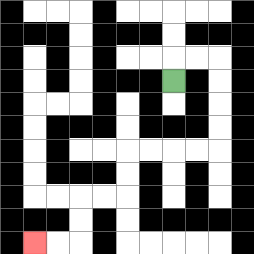{'start': '[7, 3]', 'end': '[1, 10]', 'path_directions': 'U,R,R,D,D,D,D,L,L,L,L,D,D,L,L,D,D,L,L', 'path_coordinates': '[[7, 3], [7, 2], [8, 2], [9, 2], [9, 3], [9, 4], [9, 5], [9, 6], [8, 6], [7, 6], [6, 6], [5, 6], [5, 7], [5, 8], [4, 8], [3, 8], [3, 9], [3, 10], [2, 10], [1, 10]]'}